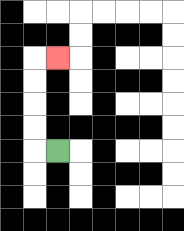{'start': '[2, 6]', 'end': '[2, 2]', 'path_directions': 'L,U,U,U,U,R', 'path_coordinates': '[[2, 6], [1, 6], [1, 5], [1, 4], [1, 3], [1, 2], [2, 2]]'}